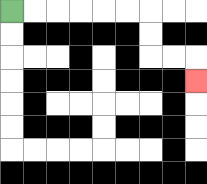{'start': '[0, 0]', 'end': '[8, 3]', 'path_directions': 'R,R,R,R,R,R,D,D,R,R,D', 'path_coordinates': '[[0, 0], [1, 0], [2, 0], [3, 0], [4, 0], [5, 0], [6, 0], [6, 1], [6, 2], [7, 2], [8, 2], [8, 3]]'}